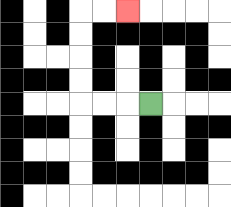{'start': '[6, 4]', 'end': '[5, 0]', 'path_directions': 'L,L,L,U,U,U,U,R,R', 'path_coordinates': '[[6, 4], [5, 4], [4, 4], [3, 4], [3, 3], [3, 2], [3, 1], [3, 0], [4, 0], [5, 0]]'}